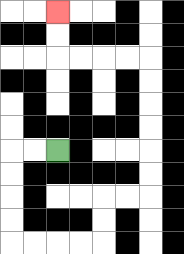{'start': '[2, 6]', 'end': '[2, 0]', 'path_directions': 'L,L,D,D,D,D,R,R,R,R,U,U,R,R,U,U,U,U,U,U,L,L,L,L,U,U', 'path_coordinates': '[[2, 6], [1, 6], [0, 6], [0, 7], [0, 8], [0, 9], [0, 10], [1, 10], [2, 10], [3, 10], [4, 10], [4, 9], [4, 8], [5, 8], [6, 8], [6, 7], [6, 6], [6, 5], [6, 4], [6, 3], [6, 2], [5, 2], [4, 2], [3, 2], [2, 2], [2, 1], [2, 0]]'}